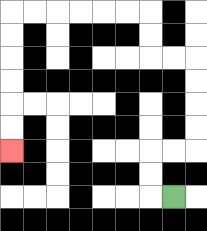{'start': '[7, 8]', 'end': '[0, 6]', 'path_directions': 'L,U,U,R,R,U,U,U,U,L,L,U,U,L,L,L,L,L,L,D,D,D,D,D,D', 'path_coordinates': '[[7, 8], [6, 8], [6, 7], [6, 6], [7, 6], [8, 6], [8, 5], [8, 4], [8, 3], [8, 2], [7, 2], [6, 2], [6, 1], [6, 0], [5, 0], [4, 0], [3, 0], [2, 0], [1, 0], [0, 0], [0, 1], [0, 2], [0, 3], [0, 4], [0, 5], [0, 6]]'}